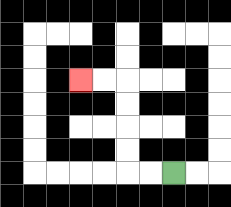{'start': '[7, 7]', 'end': '[3, 3]', 'path_directions': 'L,L,U,U,U,U,L,L', 'path_coordinates': '[[7, 7], [6, 7], [5, 7], [5, 6], [5, 5], [5, 4], [5, 3], [4, 3], [3, 3]]'}